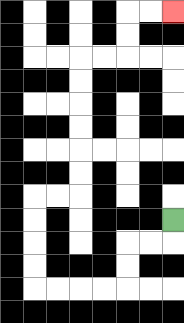{'start': '[7, 9]', 'end': '[7, 0]', 'path_directions': 'D,L,L,D,D,L,L,L,L,U,U,U,U,R,R,U,U,U,U,U,U,R,R,U,U,R,R', 'path_coordinates': '[[7, 9], [7, 10], [6, 10], [5, 10], [5, 11], [5, 12], [4, 12], [3, 12], [2, 12], [1, 12], [1, 11], [1, 10], [1, 9], [1, 8], [2, 8], [3, 8], [3, 7], [3, 6], [3, 5], [3, 4], [3, 3], [3, 2], [4, 2], [5, 2], [5, 1], [5, 0], [6, 0], [7, 0]]'}